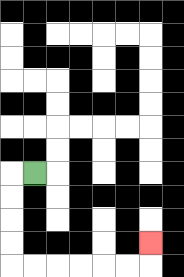{'start': '[1, 7]', 'end': '[6, 10]', 'path_directions': 'L,D,D,D,D,R,R,R,R,R,R,U', 'path_coordinates': '[[1, 7], [0, 7], [0, 8], [0, 9], [0, 10], [0, 11], [1, 11], [2, 11], [3, 11], [4, 11], [5, 11], [6, 11], [6, 10]]'}